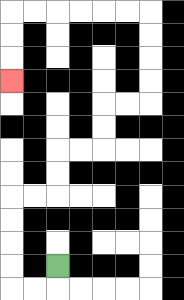{'start': '[2, 11]', 'end': '[0, 3]', 'path_directions': 'D,L,L,U,U,U,U,R,R,U,U,R,R,U,U,R,R,U,U,U,U,L,L,L,L,L,L,D,D,D', 'path_coordinates': '[[2, 11], [2, 12], [1, 12], [0, 12], [0, 11], [0, 10], [0, 9], [0, 8], [1, 8], [2, 8], [2, 7], [2, 6], [3, 6], [4, 6], [4, 5], [4, 4], [5, 4], [6, 4], [6, 3], [6, 2], [6, 1], [6, 0], [5, 0], [4, 0], [3, 0], [2, 0], [1, 0], [0, 0], [0, 1], [0, 2], [0, 3]]'}